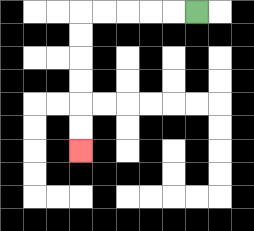{'start': '[8, 0]', 'end': '[3, 6]', 'path_directions': 'L,L,L,L,L,D,D,D,D,D,D', 'path_coordinates': '[[8, 0], [7, 0], [6, 0], [5, 0], [4, 0], [3, 0], [3, 1], [3, 2], [3, 3], [3, 4], [3, 5], [3, 6]]'}